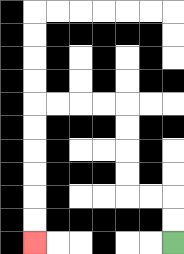{'start': '[7, 10]', 'end': '[1, 10]', 'path_directions': 'U,U,L,L,U,U,U,U,L,L,L,L,D,D,D,D,D,D', 'path_coordinates': '[[7, 10], [7, 9], [7, 8], [6, 8], [5, 8], [5, 7], [5, 6], [5, 5], [5, 4], [4, 4], [3, 4], [2, 4], [1, 4], [1, 5], [1, 6], [1, 7], [1, 8], [1, 9], [1, 10]]'}